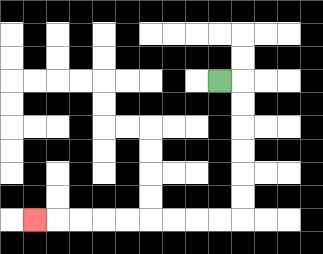{'start': '[9, 3]', 'end': '[1, 9]', 'path_directions': 'R,D,D,D,D,D,D,L,L,L,L,L,L,L,L,L', 'path_coordinates': '[[9, 3], [10, 3], [10, 4], [10, 5], [10, 6], [10, 7], [10, 8], [10, 9], [9, 9], [8, 9], [7, 9], [6, 9], [5, 9], [4, 9], [3, 9], [2, 9], [1, 9]]'}